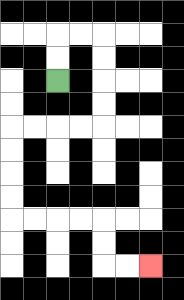{'start': '[2, 3]', 'end': '[6, 11]', 'path_directions': 'U,U,R,R,D,D,D,D,L,L,L,L,D,D,D,D,R,R,R,R,D,D,R,R', 'path_coordinates': '[[2, 3], [2, 2], [2, 1], [3, 1], [4, 1], [4, 2], [4, 3], [4, 4], [4, 5], [3, 5], [2, 5], [1, 5], [0, 5], [0, 6], [0, 7], [0, 8], [0, 9], [1, 9], [2, 9], [3, 9], [4, 9], [4, 10], [4, 11], [5, 11], [6, 11]]'}